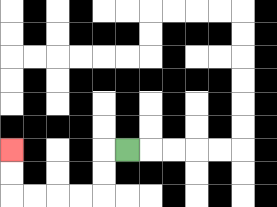{'start': '[5, 6]', 'end': '[0, 6]', 'path_directions': 'L,D,D,L,L,L,L,U,U', 'path_coordinates': '[[5, 6], [4, 6], [4, 7], [4, 8], [3, 8], [2, 8], [1, 8], [0, 8], [0, 7], [0, 6]]'}